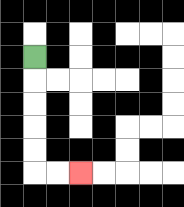{'start': '[1, 2]', 'end': '[3, 7]', 'path_directions': 'D,D,D,D,D,R,R', 'path_coordinates': '[[1, 2], [1, 3], [1, 4], [1, 5], [1, 6], [1, 7], [2, 7], [3, 7]]'}